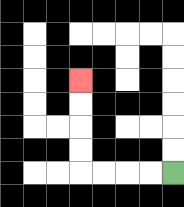{'start': '[7, 7]', 'end': '[3, 3]', 'path_directions': 'L,L,L,L,U,U,U,U', 'path_coordinates': '[[7, 7], [6, 7], [5, 7], [4, 7], [3, 7], [3, 6], [3, 5], [3, 4], [3, 3]]'}